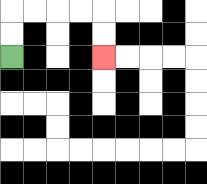{'start': '[0, 2]', 'end': '[4, 2]', 'path_directions': 'U,U,R,R,R,R,D,D', 'path_coordinates': '[[0, 2], [0, 1], [0, 0], [1, 0], [2, 0], [3, 0], [4, 0], [4, 1], [4, 2]]'}